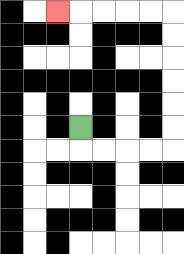{'start': '[3, 5]', 'end': '[2, 0]', 'path_directions': 'D,R,R,R,R,U,U,U,U,U,U,L,L,L,L,L', 'path_coordinates': '[[3, 5], [3, 6], [4, 6], [5, 6], [6, 6], [7, 6], [7, 5], [7, 4], [7, 3], [7, 2], [7, 1], [7, 0], [6, 0], [5, 0], [4, 0], [3, 0], [2, 0]]'}